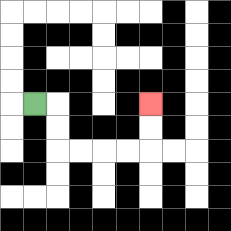{'start': '[1, 4]', 'end': '[6, 4]', 'path_directions': 'R,D,D,R,R,R,R,U,U', 'path_coordinates': '[[1, 4], [2, 4], [2, 5], [2, 6], [3, 6], [4, 6], [5, 6], [6, 6], [6, 5], [6, 4]]'}